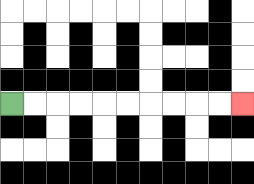{'start': '[0, 4]', 'end': '[10, 4]', 'path_directions': 'R,R,R,R,R,R,R,R,R,R', 'path_coordinates': '[[0, 4], [1, 4], [2, 4], [3, 4], [4, 4], [5, 4], [6, 4], [7, 4], [8, 4], [9, 4], [10, 4]]'}